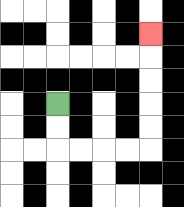{'start': '[2, 4]', 'end': '[6, 1]', 'path_directions': 'D,D,R,R,R,R,U,U,U,U,U', 'path_coordinates': '[[2, 4], [2, 5], [2, 6], [3, 6], [4, 6], [5, 6], [6, 6], [6, 5], [6, 4], [6, 3], [6, 2], [6, 1]]'}